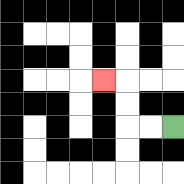{'start': '[7, 5]', 'end': '[4, 3]', 'path_directions': 'L,L,U,U,L', 'path_coordinates': '[[7, 5], [6, 5], [5, 5], [5, 4], [5, 3], [4, 3]]'}